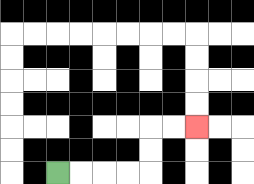{'start': '[2, 7]', 'end': '[8, 5]', 'path_directions': 'R,R,R,R,U,U,R,R', 'path_coordinates': '[[2, 7], [3, 7], [4, 7], [5, 7], [6, 7], [6, 6], [6, 5], [7, 5], [8, 5]]'}